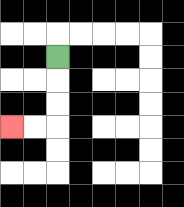{'start': '[2, 2]', 'end': '[0, 5]', 'path_directions': 'D,D,D,L,L', 'path_coordinates': '[[2, 2], [2, 3], [2, 4], [2, 5], [1, 5], [0, 5]]'}